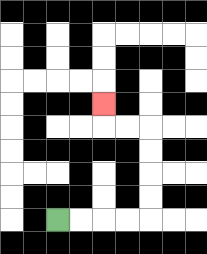{'start': '[2, 9]', 'end': '[4, 4]', 'path_directions': 'R,R,R,R,U,U,U,U,L,L,U', 'path_coordinates': '[[2, 9], [3, 9], [4, 9], [5, 9], [6, 9], [6, 8], [6, 7], [6, 6], [6, 5], [5, 5], [4, 5], [4, 4]]'}